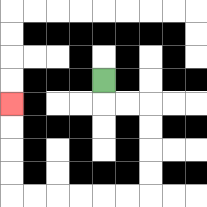{'start': '[4, 3]', 'end': '[0, 4]', 'path_directions': 'D,R,R,D,D,D,D,L,L,L,L,L,L,U,U,U,U', 'path_coordinates': '[[4, 3], [4, 4], [5, 4], [6, 4], [6, 5], [6, 6], [6, 7], [6, 8], [5, 8], [4, 8], [3, 8], [2, 8], [1, 8], [0, 8], [0, 7], [0, 6], [0, 5], [0, 4]]'}